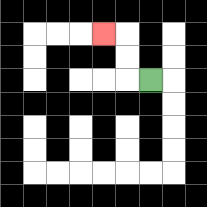{'start': '[6, 3]', 'end': '[4, 1]', 'path_directions': 'L,U,U,L', 'path_coordinates': '[[6, 3], [5, 3], [5, 2], [5, 1], [4, 1]]'}